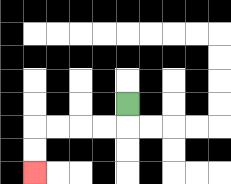{'start': '[5, 4]', 'end': '[1, 7]', 'path_directions': 'D,L,L,L,L,D,D', 'path_coordinates': '[[5, 4], [5, 5], [4, 5], [3, 5], [2, 5], [1, 5], [1, 6], [1, 7]]'}